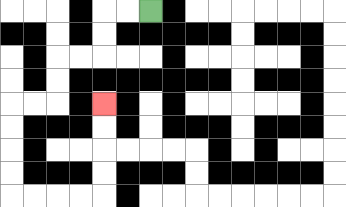{'start': '[6, 0]', 'end': '[4, 4]', 'path_directions': 'L,L,D,D,L,L,D,D,L,L,D,D,D,D,R,R,R,R,U,U,U,U', 'path_coordinates': '[[6, 0], [5, 0], [4, 0], [4, 1], [4, 2], [3, 2], [2, 2], [2, 3], [2, 4], [1, 4], [0, 4], [0, 5], [0, 6], [0, 7], [0, 8], [1, 8], [2, 8], [3, 8], [4, 8], [4, 7], [4, 6], [4, 5], [4, 4]]'}